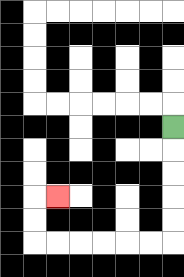{'start': '[7, 5]', 'end': '[2, 8]', 'path_directions': 'D,D,D,D,D,L,L,L,L,L,L,U,U,R', 'path_coordinates': '[[7, 5], [7, 6], [7, 7], [7, 8], [7, 9], [7, 10], [6, 10], [5, 10], [4, 10], [3, 10], [2, 10], [1, 10], [1, 9], [1, 8], [2, 8]]'}